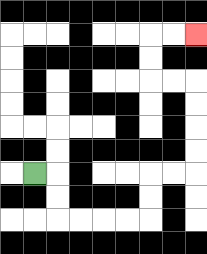{'start': '[1, 7]', 'end': '[8, 1]', 'path_directions': 'R,D,D,R,R,R,R,U,U,R,R,U,U,U,U,L,L,U,U,R,R', 'path_coordinates': '[[1, 7], [2, 7], [2, 8], [2, 9], [3, 9], [4, 9], [5, 9], [6, 9], [6, 8], [6, 7], [7, 7], [8, 7], [8, 6], [8, 5], [8, 4], [8, 3], [7, 3], [6, 3], [6, 2], [6, 1], [7, 1], [8, 1]]'}